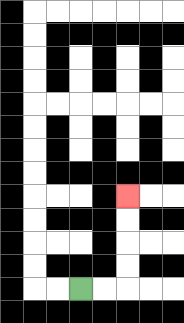{'start': '[3, 12]', 'end': '[5, 8]', 'path_directions': 'R,R,U,U,U,U', 'path_coordinates': '[[3, 12], [4, 12], [5, 12], [5, 11], [5, 10], [5, 9], [5, 8]]'}